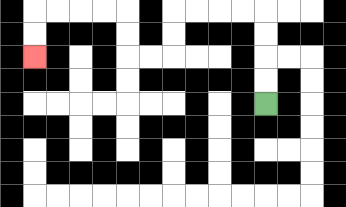{'start': '[11, 4]', 'end': '[1, 2]', 'path_directions': 'U,U,U,U,L,L,L,L,D,D,L,L,U,U,L,L,L,L,D,D', 'path_coordinates': '[[11, 4], [11, 3], [11, 2], [11, 1], [11, 0], [10, 0], [9, 0], [8, 0], [7, 0], [7, 1], [7, 2], [6, 2], [5, 2], [5, 1], [5, 0], [4, 0], [3, 0], [2, 0], [1, 0], [1, 1], [1, 2]]'}